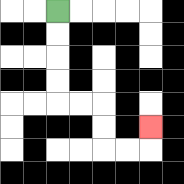{'start': '[2, 0]', 'end': '[6, 5]', 'path_directions': 'D,D,D,D,R,R,D,D,R,R,U', 'path_coordinates': '[[2, 0], [2, 1], [2, 2], [2, 3], [2, 4], [3, 4], [4, 4], [4, 5], [4, 6], [5, 6], [6, 6], [6, 5]]'}